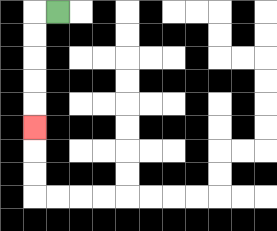{'start': '[2, 0]', 'end': '[1, 5]', 'path_directions': 'L,D,D,D,D,D', 'path_coordinates': '[[2, 0], [1, 0], [1, 1], [1, 2], [1, 3], [1, 4], [1, 5]]'}